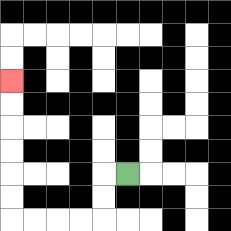{'start': '[5, 7]', 'end': '[0, 3]', 'path_directions': 'L,D,D,L,L,L,L,U,U,U,U,U,U', 'path_coordinates': '[[5, 7], [4, 7], [4, 8], [4, 9], [3, 9], [2, 9], [1, 9], [0, 9], [0, 8], [0, 7], [0, 6], [0, 5], [0, 4], [0, 3]]'}